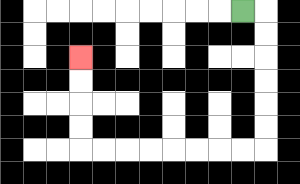{'start': '[10, 0]', 'end': '[3, 2]', 'path_directions': 'R,D,D,D,D,D,D,L,L,L,L,L,L,L,L,U,U,U,U', 'path_coordinates': '[[10, 0], [11, 0], [11, 1], [11, 2], [11, 3], [11, 4], [11, 5], [11, 6], [10, 6], [9, 6], [8, 6], [7, 6], [6, 6], [5, 6], [4, 6], [3, 6], [3, 5], [3, 4], [3, 3], [3, 2]]'}